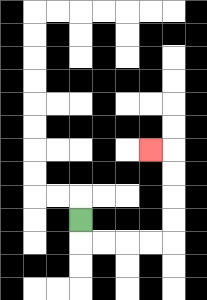{'start': '[3, 9]', 'end': '[6, 6]', 'path_directions': 'D,R,R,R,R,U,U,U,U,L', 'path_coordinates': '[[3, 9], [3, 10], [4, 10], [5, 10], [6, 10], [7, 10], [7, 9], [7, 8], [7, 7], [7, 6], [6, 6]]'}